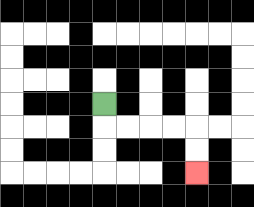{'start': '[4, 4]', 'end': '[8, 7]', 'path_directions': 'D,R,R,R,R,D,D', 'path_coordinates': '[[4, 4], [4, 5], [5, 5], [6, 5], [7, 5], [8, 5], [8, 6], [8, 7]]'}